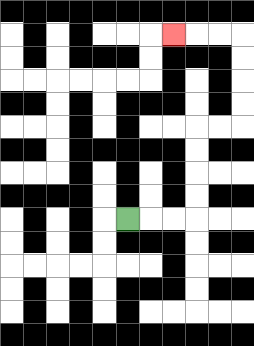{'start': '[5, 9]', 'end': '[7, 1]', 'path_directions': 'R,R,R,U,U,U,U,R,R,U,U,U,U,L,L,L', 'path_coordinates': '[[5, 9], [6, 9], [7, 9], [8, 9], [8, 8], [8, 7], [8, 6], [8, 5], [9, 5], [10, 5], [10, 4], [10, 3], [10, 2], [10, 1], [9, 1], [8, 1], [7, 1]]'}